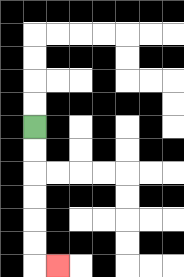{'start': '[1, 5]', 'end': '[2, 11]', 'path_directions': 'D,D,D,D,D,D,R', 'path_coordinates': '[[1, 5], [1, 6], [1, 7], [1, 8], [1, 9], [1, 10], [1, 11], [2, 11]]'}